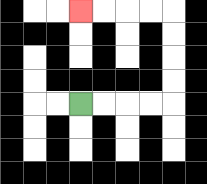{'start': '[3, 4]', 'end': '[3, 0]', 'path_directions': 'R,R,R,R,U,U,U,U,L,L,L,L', 'path_coordinates': '[[3, 4], [4, 4], [5, 4], [6, 4], [7, 4], [7, 3], [7, 2], [7, 1], [7, 0], [6, 0], [5, 0], [4, 0], [3, 0]]'}